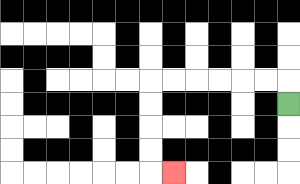{'start': '[12, 4]', 'end': '[7, 7]', 'path_directions': 'U,L,L,L,L,L,L,D,D,D,D,R', 'path_coordinates': '[[12, 4], [12, 3], [11, 3], [10, 3], [9, 3], [8, 3], [7, 3], [6, 3], [6, 4], [6, 5], [6, 6], [6, 7], [7, 7]]'}